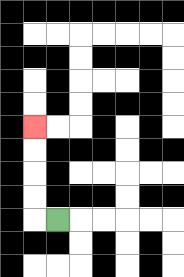{'start': '[2, 9]', 'end': '[1, 5]', 'path_directions': 'L,U,U,U,U', 'path_coordinates': '[[2, 9], [1, 9], [1, 8], [1, 7], [1, 6], [1, 5]]'}